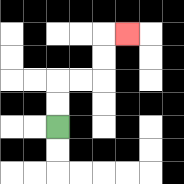{'start': '[2, 5]', 'end': '[5, 1]', 'path_directions': 'U,U,R,R,U,U,R', 'path_coordinates': '[[2, 5], [2, 4], [2, 3], [3, 3], [4, 3], [4, 2], [4, 1], [5, 1]]'}